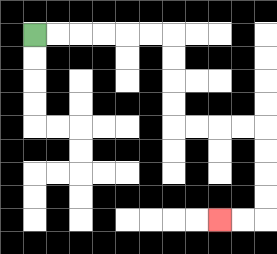{'start': '[1, 1]', 'end': '[9, 9]', 'path_directions': 'R,R,R,R,R,R,D,D,D,D,R,R,R,R,D,D,D,D,L,L', 'path_coordinates': '[[1, 1], [2, 1], [3, 1], [4, 1], [5, 1], [6, 1], [7, 1], [7, 2], [7, 3], [7, 4], [7, 5], [8, 5], [9, 5], [10, 5], [11, 5], [11, 6], [11, 7], [11, 8], [11, 9], [10, 9], [9, 9]]'}